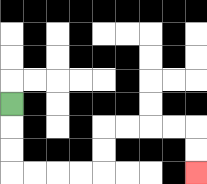{'start': '[0, 4]', 'end': '[8, 7]', 'path_directions': 'D,D,D,R,R,R,R,U,U,R,R,R,R,D,D', 'path_coordinates': '[[0, 4], [0, 5], [0, 6], [0, 7], [1, 7], [2, 7], [3, 7], [4, 7], [4, 6], [4, 5], [5, 5], [6, 5], [7, 5], [8, 5], [8, 6], [8, 7]]'}